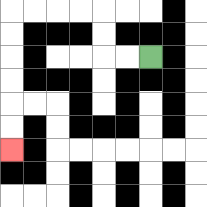{'start': '[6, 2]', 'end': '[0, 6]', 'path_directions': 'L,L,U,U,L,L,L,L,D,D,D,D,D,D', 'path_coordinates': '[[6, 2], [5, 2], [4, 2], [4, 1], [4, 0], [3, 0], [2, 0], [1, 0], [0, 0], [0, 1], [0, 2], [0, 3], [0, 4], [0, 5], [0, 6]]'}